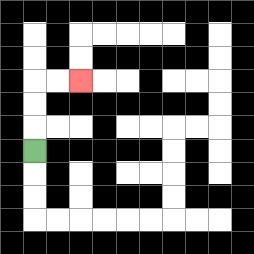{'start': '[1, 6]', 'end': '[3, 3]', 'path_directions': 'U,U,U,R,R', 'path_coordinates': '[[1, 6], [1, 5], [1, 4], [1, 3], [2, 3], [3, 3]]'}